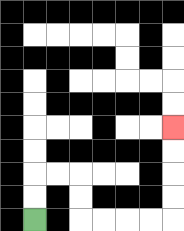{'start': '[1, 9]', 'end': '[7, 5]', 'path_directions': 'U,U,R,R,D,D,R,R,R,R,U,U,U,U', 'path_coordinates': '[[1, 9], [1, 8], [1, 7], [2, 7], [3, 7], [3, 8], [3, 9], [4, 9], [5, 9], [6, 9], [7, 9], [7, 8], [7, 7], [7, 6], [7, 5]]'}